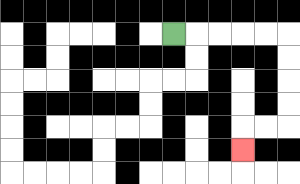{'start': '[7, 1]', 'end': '[10, 6]', 'path_directions': 'R,R,R,R,R,D,D,D,D,L,L,D', 'path_coordinates': '[[7, 1], [8, 1], [9, 1], [10, 1], [11, 1], [12, 1], [12, 2], [12, 3], [12, 4], [12, 5], [11, 5], [10, 5], [10, 6]]'}